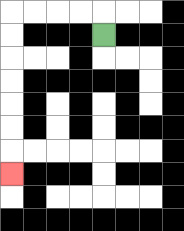{'start': '[4, 1]', 'end': '[0, 7]', 'path_directions': 'U,L,L,L,L,D,D,D,D,D,D,D', 'path_coordinates': '[[4, 1], [4, 0], [3, 0], [2, 0], [1, 0], [0, 0], [0, 1], [0, 2], [0, 3], [0, 4], [0, 5], [0, 6], [0, 7]]'}